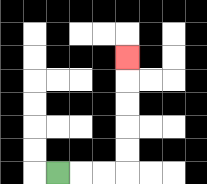{'start': '[2, 7]', 'end': '[5, 2]', 'path_directions': 'R,R,R,U,U,U,U,U', 'path_coordinates': '[[2, 7], [3, 7], [4, 7], [5, 7], [5, 6], [5, 5], [5, 4], [5, 3], [5, 2]]'}